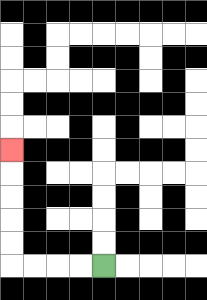{'start': '[4, 11]', 'end': '[0, 6]', 'path_directions': 'L,L,L,L,U,U,U,U,U', 'path_coordinates': '[[4, 11], [3, 11], [2, 11], [1, 11], [0, 11], [0, 10], [0, 9], [0, 8], [0, 7], [0, 6]]'}